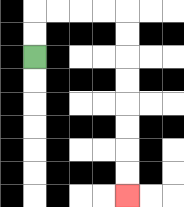{'start': '[1, 2]', 'end': '[5, 8]', 'path_directions': 'U,U,R,R,R,R,D,D,D,D,D,D,D,D', 'path_coordinates': '[[1, 2], [1, 1], [1, 0], [2, 0], [3, 0], [4, 0], [5, 0], [5, 1], [5, 2], [5, 3], [5, 4], [5, 5], [5, 6], [5, 7], [5, 8]]'}